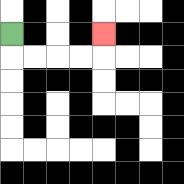{'start': '[0, 1]', 'end': '[4, 1]', 'path_directions': 'D,R,R,R,R,U', 'path_coordinates': '[[0, 1], [0, 2], [1, 2], [2, 2], [3, 2], [4, 2], [4, 1]]'}